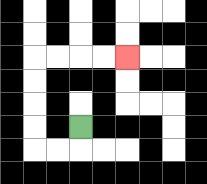{'start': '[3, 5]', 'end': '[5, 2]', 'path_directions': 'D,L,L,U,U,U,U,R,R,R,R', 'path_coordinates': '[[3, 5], [3, 6], [2, 6], [1, 6], [1, 5], [1, 4], [1, 3], [1, 2], [2, 2], [3, 2], [4, 2], [5, 2]]'}